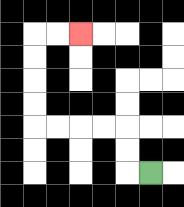{'start': '[6, 7]', 'end': '[3, 1]', 'path_directions': 'L,U,U,L,L,L,L,U,U,U,U,R,R', 'path_coordinates': '[[6, 7], [5, 7], [5, 6], [5, 5], [4, 5], [3, 5], [2, 5], [1, 5], [1, 4], [1, 3], [1, 2], [1, 1], [2, 1], [3, 1]]'}